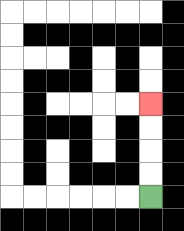{'start': '[6, 8]', 'end': '[6, 4]', 'path_directions': 'U,U,U,U', 'path_coordinates': '[[6, 8], [6, 7], [6, 6], [6, 5], [6, 4]]'}